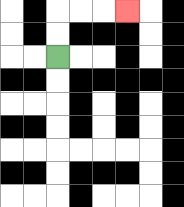{'start': '[2, 2]', 'end': '[5, 0]', 'path_directions': 'U,U,R,R,R', 'path_coordinates': '[[2, 2], [2, 1], [2, 0], [3, 0], [4, 0], [5, 0]]'}